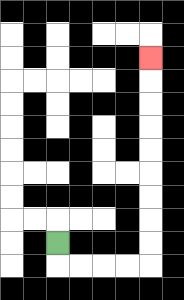{'start': '[2, 10]', 'end': '[6, 2]', 'path_directions': 'D,R,R,R,R,U,U,U,U,U,U,U,U,U', 'path_coordinates': '[[2, 10], [2, 11], [3, 11], [4, 11], [5, 11], [6, 11], [6, 10], [6, 9], [6, 8], [6, 7], [6, 6], [6, 5], [6, 4], [6, 3], [6, 2]]'}